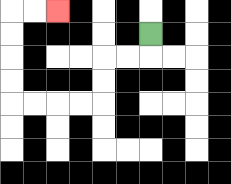{'start': '[6, 1]', 'end': '[2, 0]', 'path_directions': 'D,L,L,D,D,L,L,L,L,U,U,U,U,R,R', 'path_coordinates': '[[6, 1], [6, 2], [5, 2], [4, 2], [4, 3], [4, 4], [3, 4], [2, 4], [1, 4], [0, 4], [0, 3], [0, 2], [0, 1], [0, 0], [1, 0], [2, 0]]'}